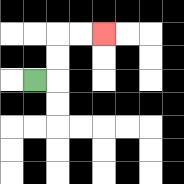{'start': '[1, 3]', 'end': '[4, 1]', 'path_directions': 'R,U,U,R,R', 'path_coordinates': '[[1, 3], [2, 3], [2, 2], [2, 1], [3, 1], [4, 1]]'}